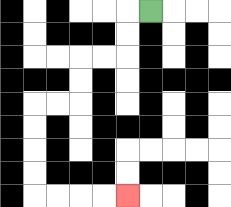{'start': '[6, 0]', 'end': '[5, 8]', 'path_directions': 'L,D,D,L,L,D,D,L,L,D,D,D,D,R,R,R,R', 'path_coordinates': '[[6, 0], [5, 0], [5, 1], [5, 2], [4, 2], [3, 2], [3, 3], [3, 4], [2, 4], [1, 4], [1, 5], [1, 6], [1, 7], [1, 8], [2, 8], [3, 8], [4, 8], [5, 8]]'}